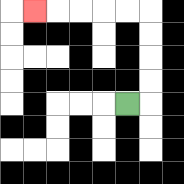{'start': '[5, 4]', 'end': '[1, 0]', 'path_directions': 'R,U,U,U,U,L,L,L,L,L', 'path_coordinates': '[[5, 4], [6, 4], [6, 3], [6, 2], [6, 1], [6, 0], [5, 0], [4, 0], [3, 0], [2, 0], [1, 0]]'}